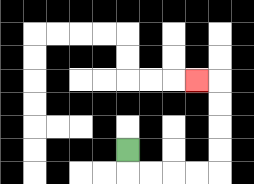{'start': '[5, 6]', 'end': '[8, 3]', 'path_directions': 'D,R,R,R,R,U,U,U,U,L', 'path_coordinates': '[[5, 6], [5, 7], [6, 7], [7, 7], [8, 7], [9, 7], [9, 6], [9, 5], [9, 4], [9, 3], [8, 3]]'}